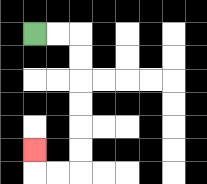{'start': '[1, 1]', 'end': '[1, 6]', 'path_directions': 'R,R,D,D,D,D,D,D,L,L,U', 'path_coordinates': '[[1, 1], [2, 1], [3, 1], [3, 2], [3, 3], [3, 4], [3, 5], [3, 6], [3, 7], [2, 7], [1, 7], [1, 6]]'}